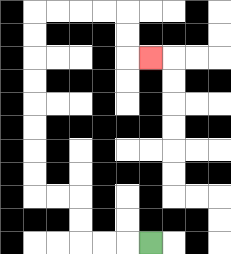{'start': '[6, 10]', 'end': '[6, 2]', 'path_directions': 'L,L,L,U,U,L,L,U,U,U,U,U,U,U,U,R,R,R,R,D,D,R', 'path_coordinates': '[[6, 10], [5, 10], [4, 10], [3, 10], [3, 9], [3, 8], [2, 8], [1, 8], [1, 7], [1, 6], [1, 5], [1, 4], [1, 3], [1, 2], [1, 1], [1, 0], [2, 0], [3, 0], [4, 0], [5, 0], [5, 1], [5, 2], [6, 2]]'}